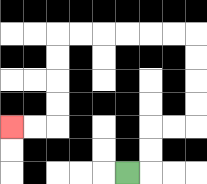{'start': '[5, 7]', 'end': '[0, 5]', 'path_directions': 'R,U,U,R,R,U,U,U,U,L,L,L,L,L,L,D,D,D,D,L,L', 'path_coordinates': '[[5, 7], [6, 7], [6, 6], [6, 5], [7, 5], [8, 5], [8, 4], [8, 3], [8, 2], [8, 1], [7, 1], [6, 1], [5, 1], [4, 1], [3, 1], [2, 1], [2, 2], [2, 3], [2, 4], [2, 5], [1, 5], [0, 5]]'}